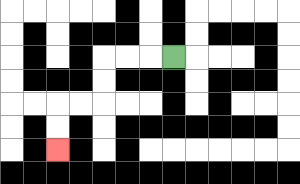{'start': '[7, 2]', 'end': '[2, 6]', 'path_directions': 'L,L,L,D,D,L,L,D,D', 'path_coordinates': '[[7, 2], [6, 2], [5, 2], [4, 2], [4, 3], [4, 4], [3, 4], [2, 4], [2, 5], [2, 6]]'}